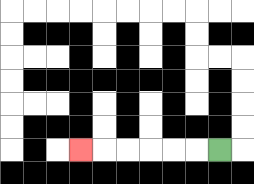{'start': '[9, 6]', 'end': '[3, 6]', 'path_directions': 'L,L,L,L,L,L', 'path_coordinates': '[[9, 6], [8, 6], [7, 6], [6, 6], [5, 6], [4, 6], [3, 6]]'}